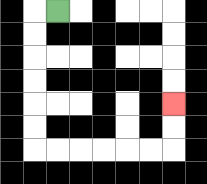{'start': '[2, 0]', 'end': '[7, 4]', 'path_directions': 'L,D,D,D,D,D,D,R,R,R,R,R,R,U,U', 'path_coordinates': '[[2, 0], [1, 0], [1, 1], [1, 2], [1, 3], [1, 4], [1, 5], [1, 6], [2, 6], [3, 6], [4, 6], [5, 6], [6, 6], [7, 6], [7, 5], [7, 4]]'}